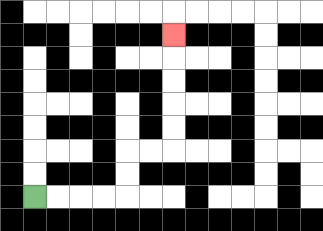{'start': '[1, 8]', 'end': '[7, 1]', 'path_directions': 'R,R,R,R,U,U,R,R,U,U,U,U,U', 'path_coordinates': '[[1, 8], [2, 8], [3, 8], [4, 8], [5, 8], [5, 7], [5, 6], [6, 6], [7, 6], [7, 5], [7, 4], [7, 3], [7, 2], [7, 1]]'}